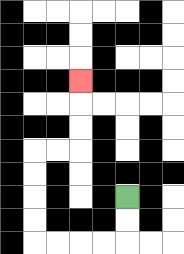{'start': '[5, 8]', 'end': '[3, 3]', 'path_directions': 'D,D,L,L,L,L,U,U,U,U,R,R,U,U,U', 'path_coordinates': '[[5, 8], [5, 9], [5, 10], [4, 10], [3, 10], [2, 10], [1, 10], [1, 9], [1, 8], [1, 7], [1, 6], [2, 6], [3, 6], [3, 5], [3, 4], [3, 3]]'}